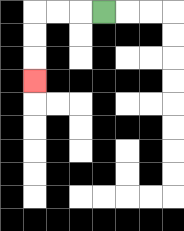{'start': '[4, 0]', 'end': '[1, 3]', 'path_directions': 'L,L,L,D,D,D', 'path_coordinates': '[[4, 0], [3, 0], [2, 0], [1, 0], [1, 1], [1, 2], [1, 3]]'}